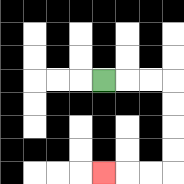{'start': '[4, 3]', 'end': '[4, 7]', 'path_directions': 'R,R,R,D,D,D,D,L,L,L', 'path_coordinates': '[[4, 3], [5, 3], [6, 3], [7, 3], [7, 4], [7, 5], [7, 6], [7, 7], [6, 7], [5, 7], [4, 7]]'}